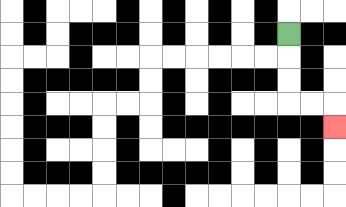{'start': '[12, 1]', 'end': '[14, 5]', 'path_directions': 'D,D,D,R,R,D', 'path_coordinates': '[[12, 1], [12, 2], [12, 3], [12, 4], [13, 4], [14, 4], [14, 5]]'}